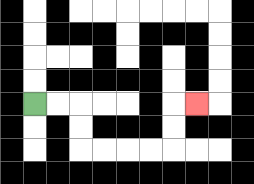{'start': '[1, 4]', 'end': '[8, 4]', 'path_directions': 'R,R,D,D,R,R,R,R,U,U,R', 'path_coordinates': '[[1, 4], [2, 4], [3, 4], [3, 5], [3, 6], [4, 6], [5, 6], [6, 6], [7, 6], [7, 5], [7, 4], [8, 4]]'}